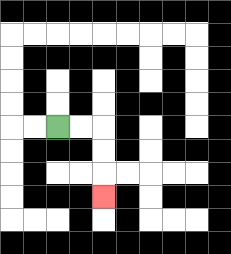{'start': '[2, 5]', 'end': '[4, 8]', 'path_directions': 'R,R,D,D,D', 'path_coordinates': '[[2, 5], [3, 5], [4, 5], [4, 6], [4, 7], [4, 8]]'}